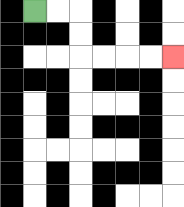{'start': '[1, 0]', 'end': '[7, 2]', 'path_directions': 'R,R,D,D,R,R,R,R', 'path_coordinates': '[[1, 0], [2, 0], [3, 0], [3, 1], [3, 2], [4, 2], [5, 2], [6, 2], [7, 2]]'}